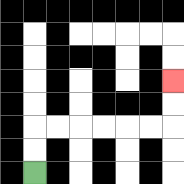{'start': '[1, 7]', 'end': '[7, 3]', 'path_directions': 'U,U,R,R,R,R,R,R,U,U', 'path_coordinates': '[[1, 7], [1, 6], [1, 5], [2, 5], [3, 5], [4, 5], [5, 5], [6, 5], [7, 5], [7, 4], [7, 3]]'}